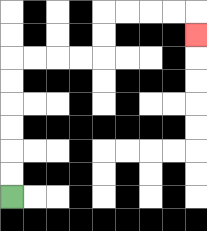{'start': '[0, 8]', 'end': '[8, 1]', 'path_directions': 'U,U,U,U,U,U,R,R,R,R,U,U,R,R,R,R,D', 'path_coordinates': '[[0, 8], [0, 7], [0, 6], [0, 5], [0, 4], [0, 3], [0, 2], [1, 2], [2, 2], [3, 2], [4, 2], [4, 1], [4, 0], [5, 0], [6, 0], [7, 0], [8, 0], [8, 1]]'}